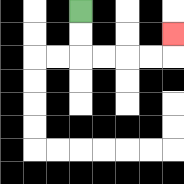{'start': '[3, 0]', 'end': '[7, 1]', 'path_directions': 'D,D,R,R,R,R,U', 'path_coordinates': '[[3, 0], [3, 1], [3, 2], [4, 2], [5, 2], [6, 2], [7, 2], [7, 1]]'}